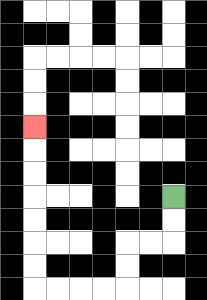{'start': '[7, 8]', 'end': '[1, 5]', 'path_directions': 'D,D,L,L,D,D,L,L,L,L,U,U,U,U,U,U,U', 'path_coordinates': '[[7, 8], [7, 9], [7, 10], [6, 10], [5, 10], [5, 11], [5, 12], [4, 12], [3, 12], [2, 12], [1, 12], [1, 11], [1, 10], [1, 9], [1, 8], [1, 7], [1, 6], [1, 5]]'}